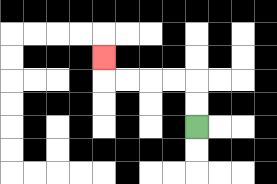{'start': '[8, 5]', 'end': '[4, 2]', 'path_directions': 'U,U,L,L,L,L,U', 'path_coordinates': '[[8, 5], [8, 4], [8, 3], [7, 3], [6, 3], [5, 3], [4, 3], [4, 2]]'}